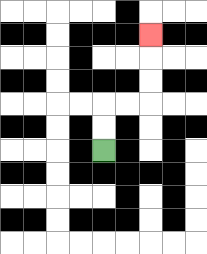{'start': '[4, 6]', 'end': '[6, 1]', 'path_directions': 'U,U,R,R,U,U,U', 'path_coordinates': '[[4, 6], [4, 5], [4, 4], [5, 4], [6, 4], [6, 3], [6, 2], [6, 1]]'}